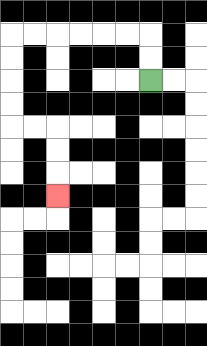{'start': '[6, 3]', 'end': '[2, 8]', 'path_directions': 'U,U,L,L,L,L,L,L,D,D,D,D,R,R,D,D,D', 'path_coordinates': '[[6, 3], [6, 2], [6, 1], [5, 1], [4, 1], [3, 1], [2, 1], [1, 1], [0, 1], [0, 2], [0, 3], [0, 4], [0, 5], [1, 5], [2, 5], [2, 6], [2, 7], [2, 8]]'}